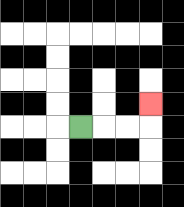{'start': '[3, 5]', 'end': '[6, 4]', 'path_directions': 'R,R,R,U', 'path_coordinates': '[[3, 5], [4, 5], [5, 5], [6, 5], [6, 4]]'}